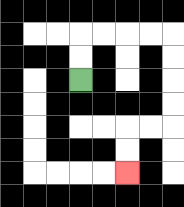{'start': '[3, 3]', 'end': '[5, 7]', 'path_directions': 'U,U,R,R,R,R,D,D,D,D,L,L,D,D', 'path_coordinates': '[[3, 3], [3, 2], [3, 1], [4, 1], [5, 1], [6, 1], [7, 1], [7, 2], [7, 3], [7, 4], [7, 5], [6, 5], [5, 5], [5, 6], [5, 7]]'}